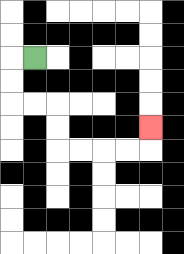{'start': '[1, 2]', 'end': '[6, 5]', 'path_directions': 'L,D,D,R,R,D,D,R,R,R,R,U', 'path_coordinates': '[[1, 2], [0, 2], [0, 3], [0, 4], [1, 4], [2, 4], [2, 5], [2, 6], [3, 6], [4, 6], [5, 6], [6, 6], [6, 5]]'}